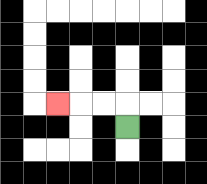{'start': '[5, 5]', 'end': '[2, 4]', 'path_directions': 'U,L,L,L', 'path_coordinates': '[[5, 5], [5, 4], [4, 4], [3, 4], [2, 4]]'}